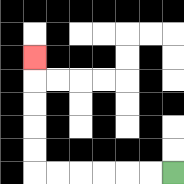{'start': '[7, 7]', 'end': '[1, 2]', 'path_directions': 'L,L,L,L,L,L,U,U,U,U,U', 'path_coordinates': '[[7, 7], [6, 7], [5, 7], [4, 7], [3, 7], [2, 7], [1, 7], [1, 6], [1, 5], [1, 4], [1, 3], [1, 2]]'}